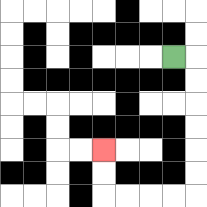{'start': '[7, 2]', 'end': '[4, 6]', 'path_directions': 'R,D,D,D,D,D,D,L,L,L,L,U,U', 'path_coordinates': '[[7, 2], [8, 2], [8, 3], [8, 4], [8, 5], [8, 6], [8, 7], [8, 8], [7, 8], [6, 8], [5, 8], [4, 8], [4, 7], [4, 6]]'}